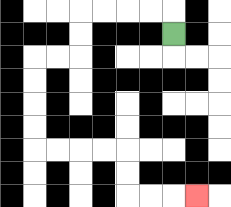{'start': '[7, 1]', 'end': '[8, 8]', 'path_directions': 'U,L,L,L,L,D,D,L,L,D,D,D,D,R,R,R,R,D,D,R,R,R', 'path_coordinates': '[[7, 1], [7, 0], [6, 0], [5, 0], [4, 0], [3, 0], [3, 1], [3, 2], [2, 2], [1, 2], [1, 3], [1, 4], [1, 5], [1, 6], [2, 6], [3, 6], [4, 6], [5, 6], [5, 7], [5, 8], [6, 8], [7, 8], [8, 8]]'}